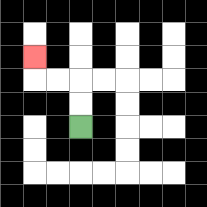{'start': '[3, 5]', 'end': '[1, 2]', 'path_directions': 'U,U,L,L,U', 'path_coordinates': '[[3, 5], [3, 4], [3, 3], [2, 3], [1, 3], [1, 2]]'}